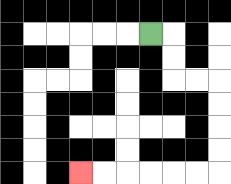{'start': '[6, 1]', 'end': '[3, 7]', 'path_directions': 'R,D,D,R,R,D,D,D,D,L,L,L,L,L,L', 'path_coordinates': '[[6, 1], [7, 1], [7, 2], [7, 3], [8, 3], [9, 3], [9, 4], [9, 5], [9, 6], [9, 7], [8, 7], [7, 7], [6, 7], [5, 7], [4, 7], [3, 7]]'}